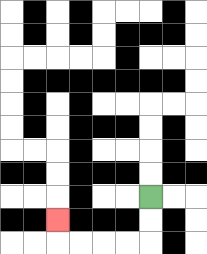{'start': '[6, 8]', 'end': '[2, 9]', 'path_directions': 'D,D,L,L,L,L,U', 'path_coordinates': '[[6, 8], [6, 9], [6, 10], [5, 10], [4, 10], [3, 10], [2, 10], [2, 9]]'}